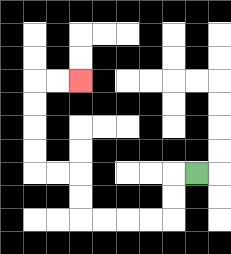{'start': '[8, 7]', 'end': '[3, 3]', 'path_directions': 'L,D,D,L,L,L,L,U,U,L,L,U,U,U,U,R,R', 'path_coordinates': '[[8, 7], [7, 7], [7, 8], [7, 9], [6, 9], [5, 9], [4, 9], [3, 9], [3, 8], [3, 7], [2, 7], [1, 7], [1, 6], [1, 5], [1, 4], [1, 3], [2, 3], [3, 3]]'}